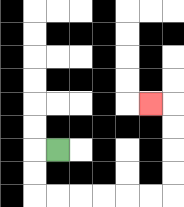{'start': '[2, 6]', 'end': '[6, 4]', 'path_directions': 'L,D,D,R,R,R,R,R,R,U,U,U,U,L', 'path_coordinates': '[[2, 6], [1, 6], [1, 7], [1, 8], [2, 8], [3, 8], [4, 8], [5, 8], [6, 8], [7, 8], [7, 7], [7, 6], [7, 5], [7, 4], [6, 4]]'}